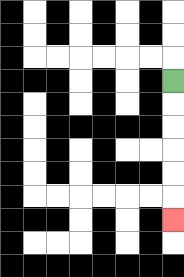{'start': '[7, 3]', 'end': '[7, 9]', 'path_directions': 'D,D,D,D,D,D', 'path_coordinates': '[[7, 3], [7, 4], [7, 5], [7, 6], [7, 7], [7, 8], [7, 9]]'}